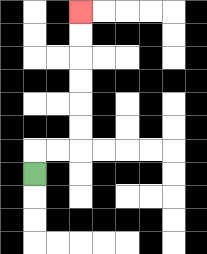{'start': '[1, 7]', 'end': '[3, 0]', 'path_directions': 'U,R,R,U,U,U,U,U,U', 'path_coordinates': '[[1, 7], [1, 6], [2, 6], [3, 6], [3, 5], [3, 4], [3, 3], [3, 2], [3, 1], [3, 0]]'}